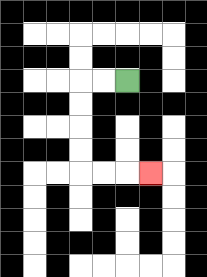{'start': '[5, 3]', 'end': '[6, 7]', 'path_directions': 'L,L,D,D,D,D,R,R,R', 'path_coordinates': '[[5, 3], [4, 3], [3, 3], [3, 4], [3, 5], [3, 6], [3, 7], [4, 7], [5, 7], [6, 7]]'}